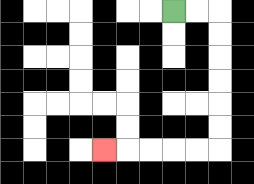{'start': '[7, 0]', 'end': '[4, 6]', 'path_directions': 'R,R,D,D,D,D,D,D,L,L,L,L,L', 'path_coordinates': '[[7, 0], [8, 0], [9, 0], [9, 1], [9, 2], [9, 3], [9, 4], [9, 5], [9, 6], [8, 6], [7, 6], [6, 6], [5, 6], [4, 6]]'}